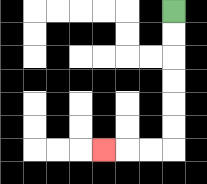{'start': '[7, 0]', 'end': '[4, 6]', 'path_directions': 'D,D,D,D,D,D,L,L,L', 'path_coordinates': '[[7, 0], [7, 1], [7, 2], [7, 3], [7, 4], [7, 5], [7, 6], [6, 6], [5, 6], [4, 6]]'}